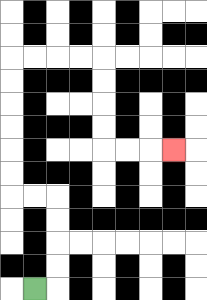{'start': '[1, 12]', 'end': '[7, 6]', 'path_directions': 'R,U,U,U,U,L,L,U,U,U,U,U,U,R,R,R,R,D,D,D,D,R,R,R', 'path_coordinates': '[[1, 12], [2, 12], [2, 11], [2, 10], [2, 9], [2, 8], [1, 8], [0, 8], [0, 7], [0, 6], [0, 5], [0, 4], [0, 3], [0, 2], [1, 2], [2, 2], [3, 2], [4, 2], [4, 3], [4, 4], [4, 5], [4, 6], [5, 6], [6, 6], [7, 6]]'}